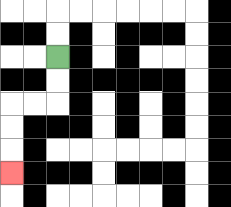{'start': '[2, 2]', 'end': '[0, 7]', 'path_directions': 'D,D,L,L,D,D,D', 'path_coordinates': '[[2, 2], [2, 3], [2, 4], [1, 4], [0, 4], [0, 5], [0, 6], [0, 7]]'}